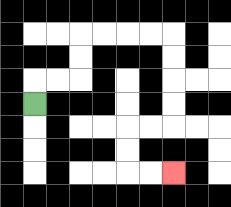{'start': '[1, 4]', 'end': '[7, 7]', 'path_directions': 'U,R,R,U,U,R,R,R,R,D,D,D,D,L,L,D,D,R,R', 'path_coordinates': '[[1, 4], [1, 3], [2, 3], [3, 3], [3, 2], [3, 1], [4, 1], [5, 1], [6, 1], [7, 1], [7, 2], [7, 3], [7, 4], [7, 5], [6, 5], [5, 5], [5, 6], [5, 7], [6, 7], [7, 7]]'}